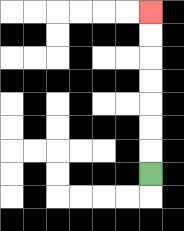{'start': '[6, 7]', 'end': '[6, 0]', 'path_directions': 'U,U,U,U,U,U,U', 'path_coordinates': '[[6, 7], [6, 6], [6, 5], [6, 4], [6, 3], [6, 2], [6, 1], [6, 0]]'}